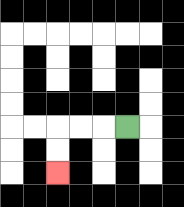{'start': '[5, 5]', 'end': '[2, 7]', 'path_directions': 'L,L,L,D,D', 'path_coordinates': '[[5, 5], [4, 5], [3, 5], [2, 5], [2, 6], [2, 7]]'}